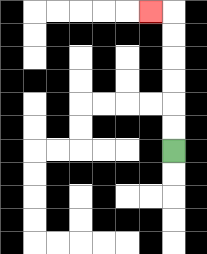{'start': '[7, 6]', 'end': '[6, 0]', 'path_directions': 'U,U,U,U,U,U,L', 'path_coordinates': '[[7, 6], [7, 5], [7, 4], [7, 3], [7, 2], [7, 1], [7, 0], [6, 0]]'}